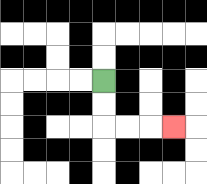{'start': '[4, 3]', 'end': '[7, 5]', 'path_directions': 'D,D,R,R,R', 'path_coordinates': '[[4, 3], [4, 4], [4, 5], [5, 5], [6, 5], [7, 5]]'}